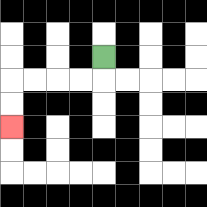{'start': '[4, 2]', 'end': '[0, 5]', 'path_directions': 'D,L,L,L,L,D,D', 'path_coordinates': '[[4, 2], [4, 3], [3, 3], [2, 3], [1, 3], [0, 3], [0, 4], [0, 5]]'}